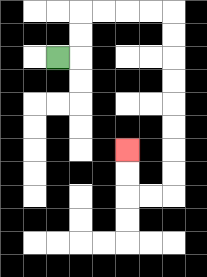{'start': '[2, 2]', 'end': '[5, 6]', 'path_directions': 'R,U,U,R,R,R,R,D,D,D,D,D,D,D,D,L,L,U,U', 'path_coordinates': '[[2, 2], [3, 2], [3, 1], [3, 0], [4, 0], [5, 0], [6, 0], [7, 0], [7, 1], [7, 2], [7, 3], [7, 4], [7, 5], [7, 6], [7, 7], [7, 8], [6, 8], [5, 8], [5, 7], [5, 6]]'}